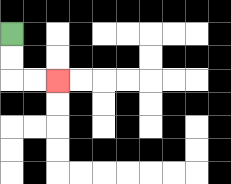{'start': '[0, 1]', 'end': '[2, 3]', 'path_directions': 'D,D,R,R', 'path_coordinates': '[[0, 1], [0, 2], [0, 3], [1, 3], [2, 3]]'}